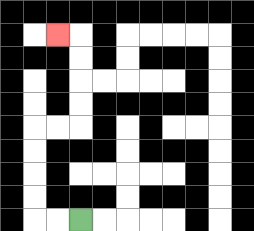{'start': '[3, 9]', 'end': '[2, 1]', 'path_directions': 'L,L,U,U,U,U,R,R,U,U,U,U,L', 'path_coordinates': '[[3, 9], [2, 9], [1, 9], [1, 8], [1, 7], [1, 6], [1, 5], [2, 5], [3, 5], [3, 4], [3, 3], [3, 2], [3, 1], [2, 1]]'}